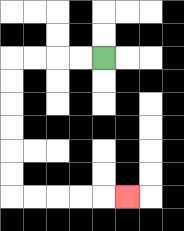{'start': '[4, 2]', 'end': '[5, 8]', 'path_directions': 'L,L,L,L,D,D,D,D,D,D,R,R,R,R,R', 'path_coordinates': '[[4, 2], [3, 2], [2, 2], [1, 2], [0, 2], [0, 3], [0, 4], [0, 5], [0, 6], [0, 7], [0, 8], [1, 8], [2, 8], [3, 8], [4, 8], [5, 8]]'}